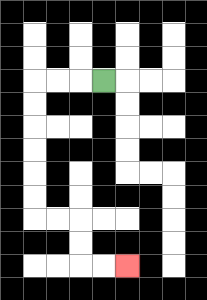{'start': '[4, 3]', 'end': '[5, 11]', 'path_directions': 'L,L,L,D,D,D,D,D,D,R,R,D,D,R,R', 'path_coordinates': '[[4, 3], [3, 3], [2, 3], [1, 3], [1, 4], [1, 5], [1, 6], [1, 7], [1, 8], [1, 9], [2, 9], [3, 9], [3, 10], [3, 11], [4, 11], [5, 11]]'}